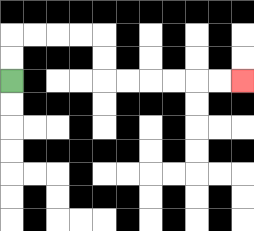{'start': '[0, 3]', 'end': '[10, 3]', 'path_directions': 'U,U,R,R,R,R,D,D,R,R,R,R,R,R', 'path_coordinates': '[[0, 3], [0, 2], [0, 1], [1, 1], [2, 1], [3, 1], [4, 1], [4, 2], [4, 3], [5, 3], [6, 3], [7, 3], [8, 3], [9, 3], [10, 3]]'}